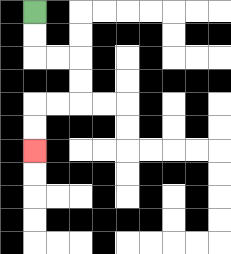{'start': '[1, 0]', 'end': '[1, 6]', 'path_directions': 'D,D,R,R,D,D,L,L,D,D', 'path_coordinates': '[[1, 0], [1, 1], [1, 2], [2, 2], [3, 2], [3, 3], [3, 4], [2, 4], [1, 4], [1, 5], [1, 6]]'}